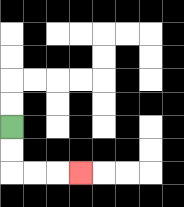{'start': '[0, 5]', 'end': '[3, 7]', 'path_directions': 'D,D,R,R,R', 'path_coordinates': '[[0, 5], [0, 6], [0, 7], [1, 7], [2, 7], [3, 7]]'}